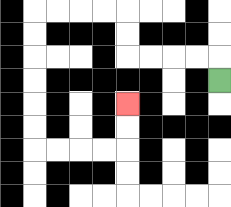{'start': '[9, 3]', 'end': '[5, 4]', 'path_directions': 'U,L,L,L,L,U,U,L,L,L,L,D,D,D,D,D,D,R,R,R,R,U,U', 'path_coordinates': '[[9, 3], [9, 2], [8, 2], [7, 2], [6, 2], [5, 2], [5, 1], [5, 0], [4, 0], [3, 0], [2, 0], [1, 0], [1, 1], [1, 2], [1, 3], [1, 4], [1, 5], [1, 6], [2, 6], [3, 6], [4, 6], [5, 6], [5, 5], [5, 4]]'}